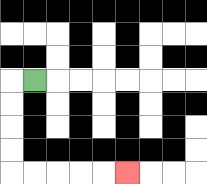{'start': '[1, 3]', 'end': '[5, 7]', 'path_directions': 'L,D,D,D,D,R,R,R,R,R', 'path_coordinates': '[[1, 3], [0, 3], [0, 4], [0, 5], [0, 6], [0, 7], [1, 7], [2, 7], [3, 7], [4, 7], [5, 7]]'}